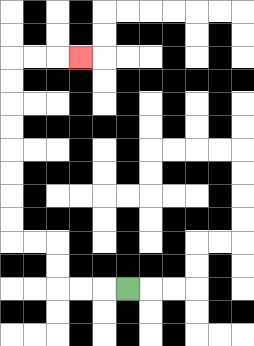{'start': '[5, 12]', 'end': '[3, 2]', 'path_directions': 'L,L,L,U,U,L,L,U,U,U,U,U,U,U,U,R,R,R', 'path_coordinates': '[[5, 12], [4, 12], [3, 12], [2, 12], [2, 11], [2, 10], [1, 10], [0, 10], [0, 9], [0, 8], [0, 7], [0, 6], [0, 5], [0, 4], [0, 3], [0, 2], [1, 2], [2, 2], [3, 2]]'}